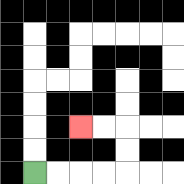{'start': '[1, 7]', 'end': '[3, 5]', 'path_directions': 'R,R,R,R,U,U,L,L', 'path_coordinates': '[[1, 7], [2, 7], [3, 7], [4, 7], [5, 7], [5, 6], [5, 5], [4, 5], [3, 5]]'}